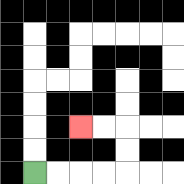{'start': '[1, 7]', 'end': '[3, 5]', 'path_directions': 'R,R,R,R,U,U,L,L', 'path_coordinates': '[[1, 7], [2, 7], [3, 7], [4, 7], [5, 7], [5, 6], [5, 5], [4, 5], [3, 5]]'}